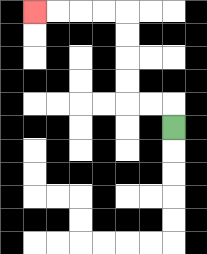{'start': '[7, 5]', 'end': '[1, 0]', 'path_directions': 'U,L,L,U,U,U,U,L,L,L,L', 'path_coordinates': '[[7, 5], [7, 4], [6, 4], [5, 4], [5, 3], [5, 2], [5, 1], [5, 0], [4, 0], [3, 0], [2, 0], [1, 0]]'}